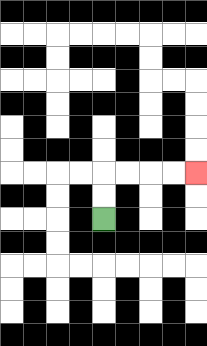{'start': '[4, 9]', 'end': '[8, 7]', 'path_directions': 'U,U,R,R,R,R', 'path_coordinates': '[[4, 9], [4, 8], [4, 7], [5, 7], [6, 7], [7, 7], [8, 7]]'}